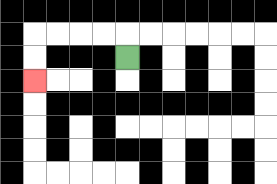{'start': '[5, 2]', 'end': '[1, 3]', 'path_directions': 'U,L,L,L,L,D,D', 'path_coordinates': '[[5, 2], [5, 1], [4, 1], [3, 1], [2, 1], [1, 1], [1, 2], [1, 3]]'}